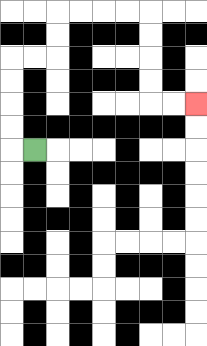{'start': '[1, 6]', 'end': '[8, 4]', 'path_directions': 'L,U,U,U,U,R,R,U,U,R,R,R,R,D,D,D,D,R,R', 'path_coordinates': '[[1, 6], [0, 6], [0, 5], [0, 4], [0, 3], [0, 2], [1, 2], [2, 2], [2, 1], [2, 0], [3, 0], [4, 0], [5, 0], [6, 0], [6, 1], [6, 2], [6, 3], [6, 4], [7, 4], [8, 4]]'}